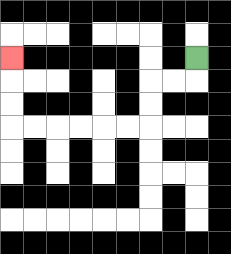{'start': '[8, 2]', 'end': '[0, 2]', 'path_directions': 'D,L,L,D,D,L,L,L,L,L,L,U,U,U', 'path_coordinates': '[[8, 2], [8, 3], [7, 3], [6, 3], [6, 4], [6, 5], [5, 5], [4, 5], [3, 5], [2, 5], [1, 5], [0, 5], [0, 4], [0, 3], [0, 2]]'}